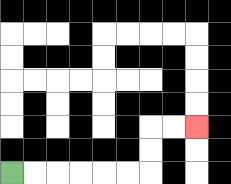{'start': '[0, 7]', 'end': '[8, 5]', 'path_directions': 'R,R,R,R,R,R,U,U,R,R', 'path_coordinates': '[[0, 7], [1, 7], [2, 7], [3, 7], [4, 7], [5, 7], [6, 7], [6, 6], [6, 5], [7, 5], [8, 5]]'}